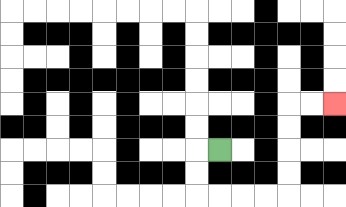{'start': '[9, 6]', 'end': '[14, 4]', 'path_directions': 'L,D,D,R,R,R,R,U,U,U,U,R,R', 'path_coordinates': '[[9, 6], [8, 6], [8, 7], [8, 8], [9, 8], [10, 8], [11, 8], [12, 8], [12, 7], [12, 6], [12, 5], [12, 4], [13, 4], [14, 4]]'}